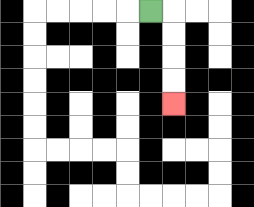{'start': '[6, 0]', 'end': '[7, 4]', 'path_directions': 'R,D,D,D,D', 'path_coordinates': '[[6, 0], [7, 0], [7, 1], [7, 2], [7, 3], [7, 4]]'}